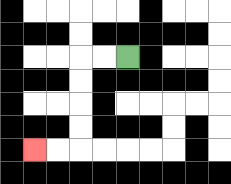{'start': '[5, 2]', 'end': '[1, 6]', 'path_directions': 'L,L,D,D,D,D,L,L', 'path_coordinates': '[[5, 2], [4, 2], [3, 2], [3, 3], [3, 4], [3, 5], [3, 6], [2, 6], [1, 6]]'}